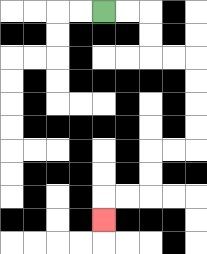{'start': '[4, 0]', 'end': '[4, 9]', 'path_directions': 'R,R,D,D,R,R,D,D,D,D,L,L,D,D,L,L,D', 'path_coordinates': '[[4, 0], [5, 0], [6, 0], [6, 1], [6, 2], [7, 2], [8, 2], [8, 3], [8, 4], [8, 5], [8, 6], [7, 6], [6, 6], [6, 7], [6, 8], [5, 8], [4, 8], [4, 9]]'}